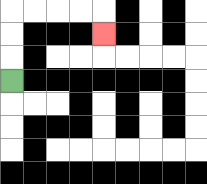{'start': '[0, 3]', 'end': '[4, 1]', 'path_directions': 'U,U,U,R,R,R,R,D', 'path_coordinates': '[[0, 3], [0, 2], [0, 1], [0, 0], [1, 0], [2, 0], [3, 0], [4, 0], [4, 1]]'}